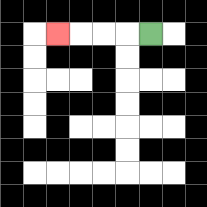{'start': '[6, 1]', 'end': '[2, 1]', 'path_directions': 'L,L,L,L', 'path_coordinates': '[[6, 1], [5, 1], [4, 1], [3, 1], [2, 1]]'}